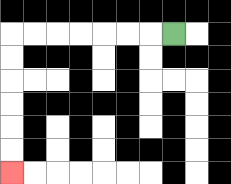{'start': '[7, 1]', 'end': '[0, 7]', 'path_directions': 'L,L,L,L,L,L,L,D,D,D,D,D,D', 'path_coordinates': '[[7, 1], [6, 1], [5, 1], [4, 1], [3, 1], [2, 1], [1, 1], [0, 1], [0, 2], [0, 3], [0, 4], [0, 5], [0, 6], [0, 7]]'}